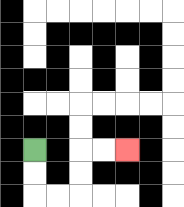{'start': '[1, 6]', 'end': '[5, 6]', 'path_directions': 'D,D,R,R,U,U,R,R', 'path_coordinates': '[[1, 6], [1, 7], [1, 8], [2, 8], [3, 8], [3, 7], [3, 6], [4, 6], [5, 6]]'}